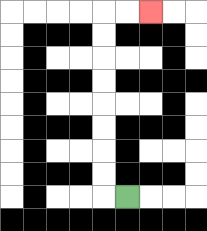{'start': '[5, 8]', 'end': '[6, 0]', 'path_directions': 'L,U,U,U,U,U,U,U,U,R,R', 'path_coordinates': '[[5, 8], [4, 8], [4, 7], [4, 6], [4, 5], [4, 4], [4, 3], [4, 2], [4, 1], [4, 0], [5, 0], [6, 0]]'}